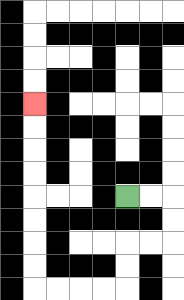{'start': '[5, 8]', 'end': '[1, 4]', 'path_directions': 'R,R,D,D,L,L,D,D,L,L,L,L,U,U,U,U,U,U,U,U', 'path_coordinates': '[[5, 8], [6, 8], [7, 8], [7, 9], [7, 10], [6, 10], [5, 10], [5, 11], [5, 12], [4, 12], [3, 12], [2, 12], [1, 12], [1, 11], [1, 10], [1, 9], [1, 8], [1, 7], [1, 6], [1, 5], [1, 4]]'}